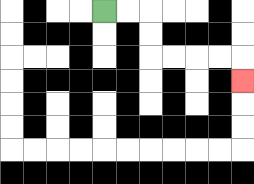{'start': '[4, 0]', 'end': '[10, 3]', 'path_directions': 'R,R,D,D,R,R,R,R,D', 'path_coordinates': '[[4, 0], [5, 0], [6, 0], [6, 1], [6, 2], [7, 2], [8, 2], [9, 2], [10, 2], [10, 3]]'}